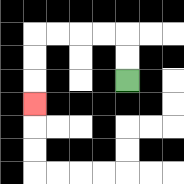{'start': '[5, 3]', 'end': '[1, 4]', 'path_directions': 'U,U,L,L,L,L,D,D,D', 'path_coordinates': '[[5, 3], [5, 2], [5, 1], [4, 1], [3, 1], [2, 1], [1, 1], [1, 2], [1, 3], [1, 4]]'}